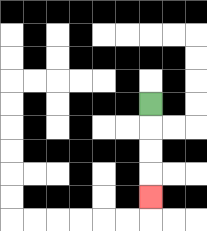{'start': '[6, 4]', 'end': '[6, 8]', 'path_directions': 'D,D,D,D', 'path_coordinates': '[[6, 4], [6, 5], [6, 6], [6, 7], [6, 8]]'}